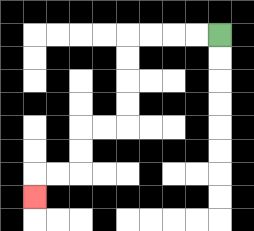{'start': '[9, 1]', 'end': '[1, 8]', 'path_directions': 'L,L,L,L,D,D,D,D,L,L,D,D,L,L,D', 'path_coordinates': '[[9, 1], [8, 1], [7, 1], [6, 1], [5, 1], [5, 2], [5, 3], [5, 4], [5, 5], [4, 5], [3, 5], [3, 6], [3, 7], [2, 7], [1, 7], [1, 8]]'}